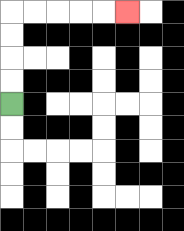{'start': '[0, 4]', 'end': '[5, 0]', 'path_directions': 'U,U,U,U,R,R,R,R,R', 'path_coordinates': '[[0, 4], [0, 3], [0, 2], [0, 1], [0, 0], [1, 0], [2, 0], [3, 0], [4, 0], [5, 0]]'}